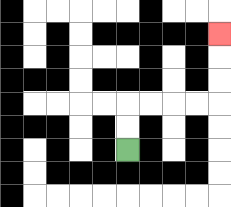{'start': '[5, 6]', 'end': '[9, 1]', 'path_directions': 'U,U,R,R,R,R,U,U,U', 'path_coordinates': '[[5, 6], [5, 5], [5, 4], [6, 4], [7, 4], [8, 4], [9, 4], [9, 3], [9, 2], [9, 1]]'}